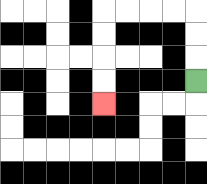{'start': '[8, 3]', 'end': '[4, 4]', 'path_directions': 'U,U,U,L,L,L,L,D,D,D,D', 'path_coordinates': '[[8, 3], [8, 2], [8, 1], [8, 0], [7, 0], [6, 0], [5, 0], [4, 0], [4, 1], [4, 2], [4, 3], [4, 4]]'}